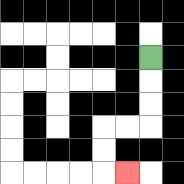{'start': '[6, 2]', 'end': '[5, 7]', 'path_directions': 'D,D,D,L,L,D,D,R', 'path_coordinates': '[[6, 2], [6, 3], [6, 4], [6, 5], [5, 5], [4, 5], [4, 6], [4, 7], [5, 7]]'}